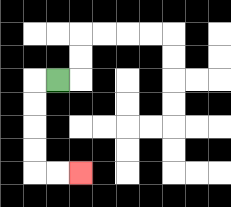{'start': '[2, 3]', 'end': '[3, 7]', 'path_directions': 'L,D,D,D,D,R,R', 'path_coordinates': '[[2, 3], [1, 3], [1, 4], [1, 5], [1, 6], [1, 7], [2, 7], [3, 7]]'}